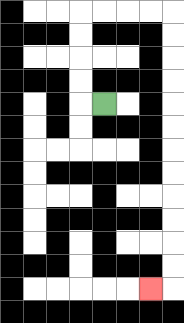{'start': '[4, 4]', 'end': '[6, 12]', 'path_directions': 'L,U,U,U,U,R,R,R,R,D,D,D,D,D,D,D,D,D,D,D,D,L', 'path_coordinates': '[[4, 4], [3, 4], [3, 3], [3, 2], [3, 1], [3, 0], [4, 0], [5, 0], [6, 0], [7, 0], [7, 1], [7, 2], [7, 3], [7, 4], [7, 5], [7, 6], [7, 7], [7, 8], [7, 9], [7, 10], [7, 11], [7, 12], [6, 12]]'}